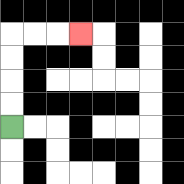{'start': '[0, 5]', 'end': '[3, 1]', 'path_directions': 'U,U,U,U,R,R,R', 'path_coordinates': '[[0, 5], [0, 4], [0, 3], [0, 2], [0, 1], [1, 1], [2, 1], [3, 1]]'}